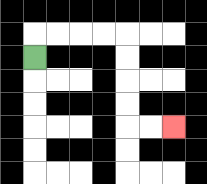{'start': '[1, 2]', 'end': '[7, 5]', 'path_directions': 'U,R,R,R,R,D,D,D,D,R,R', 'path_coordinates': '[[1, 2], [1, 1], [2, 1], [3, 1], [4, 1], [5, 1], [5, 2], [5, 3], [5, 4], [5, 5], [6, 5], [7, 5]]'}